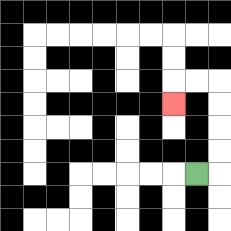{'start': '[8, 7]', 'end': '[7, 4]', 'path_directions': 'R,U,U,U,U,L,L,D', 'path_coordinates': '[[8, 7], [9, 7], [9, 6], [9, 5], [9, 4], [9, 3], [8, 3], [7, 3], [7, 4]]'}